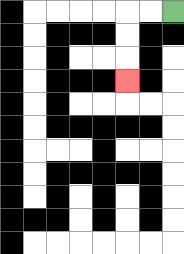{'start': '[7, 0]', 'end': '[5, 3]', 'path_directions': 'L,L,D,D,D', 'path_coordinates': '[[7, 0], [6, 0], [5, 0], [5, 1], [5, 2], [5, 3]]'}